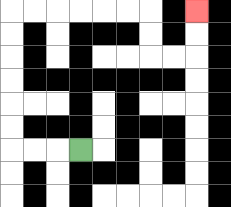{'start': '[3, 6]', 'end': '[8, 0]', 'path_directions': 'L,L,L,U,U,U,U,U,U,R,R,R,R,R,R,D,D,R,R,U,U', 'path_coordinates': '[[3, 6], [2, 6], [1, 6], [0, 6], [0, 5], [0, 4], [0, 3], [0, 2], [0, 1], [0, 0], [1, 0], [2, 0], [3, 0], [4, 0], [5, 0], [6, 0], [6, 1], [6, 2], [7, 2], [8, 2], [8, 1], [8, 0]]'}